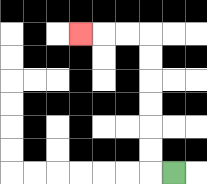{'start': '[7, 7]', 'end': '[3, 1]', 'path_directions': 'L,U,U,U,U,U,U,L,L,L', 'path_coordinates': '[[7, 7], [6, 7], [6, 6], [6, 5], [6, 4], [6, 3], [6, 2], [6, 1], [5, 1], [4, 1], [3, 1]]'}